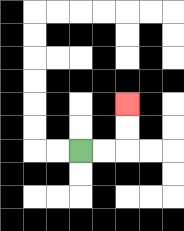{'start': '[3, 6]', 'end': '[5, 4]', 'path_directions': 'R,R,U,U', 'path_coordinates': '[[3, 6], [4, 6], [5, 6], [5, 5], [5, 4]]'}